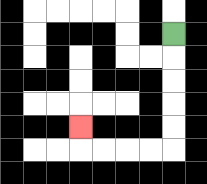{'start': '[7, 1]', 'end': '[3, 5]', 'path_directions': 'D,D,D,D,D,L,L,L,L,U', 'path_coordinates': '[[7, 1], [7, 2], [7, 3], [7, 4], [7, 5], [7, 6], [6, 6], [5, 6], [4, 6], [3, 6], [3, 5]]'}